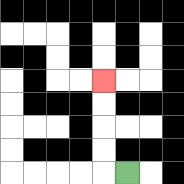{'start': '[5, 7]', 'end': '[4, 3]', 'path_directions': 'L,U,U,U,U', 'path_coordinates': '[[5, 7], [4, 7], [4, 6], [4, 5], [4, 4], [4, 3]]'}